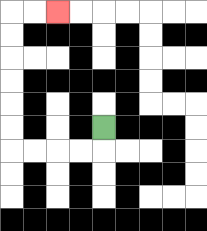{'start': '[4, 5]', 'end': '[2, 0]', 'path_directions': 'D,L,L,L,L,U,U,U,U,U,U,R,R', 'path_coordinates': '[[4, 5], [4, 6], [3, 6], [2, 6], [1, 6], [0, 6], [0, 5], [0, 4], [0, 3], [0, 2], [0, 1], [0, 0], [1, 0], [2, 0]]'}